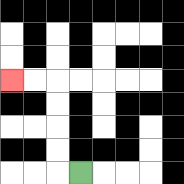{'start': '[3, 7]', 'end': '[0, 3]', 'path_directions': 'L,U,U,U,U,L,L', 'path_coordinates': '[[3, 7], [2, 7], [2, 6], [2, 5], [2, 4], [2, 3], [1, 3], [0, 3]]'}